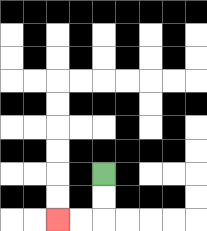{'start': '[4, 7]', 'end': '[2, 9]', 'path_directions': 'D,D,L,L', 'path_coordinates': '[[4, 7], [4, 8], [4, 9], [3, 9], [2, 9]]'}